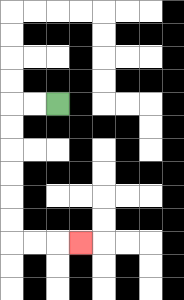{'start': '[2, 4]', 'end': '[3, 10]', 'path_directions': 'L,L,D,D,D,D,D,D,R,R,R', 'path_coordinates': '[[2, 4], [1, 4], [0, 4], [0, 5], [0, 6], [0, 7], [0, 8], [0, 9], [0, 10], [1, 10], [2, 10], [3, 10]]'}